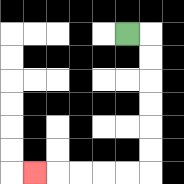{'start': '[5, 1]', 'end': '[1, 7]', 'path_directions': 'R,D,D,D,D,D,D,L,L,L,L,L', 'path_coordinates': '[[5, 1], [6, 1], [6, 2], [6, 3], [6, 4], [6, 5], [6, 6], [6, 7], [5, 7], [4, 7], [3, 7], [2, 7], [1, 7]]'}